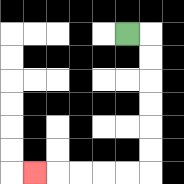{'start': '[5, 1]', 'end': '[1, 7]', 'path_directions': 'R,D,D,D,D,D,D,L,L,L,L,L', 'path_coordinates': '[[5, 1], [6, 1], [6, 2], [6, 3], [6, 4], [6, 5], [6, 6], [6, 7], [5, 7], [4, 7], [3, 7], [2, 7], [1, 7]]'}